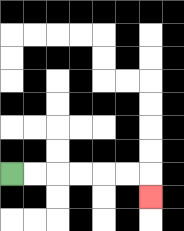{'start': '[0, 7]', 'end': '[6, 8]', 'path_directions': 'R,R,R,R,R,R,D', 'path_coordinates': '[[0, 7], [1, 7], [2, 7], [3, 7], [4, 7], [5, 7], [6, 7], [6, 8]]'}